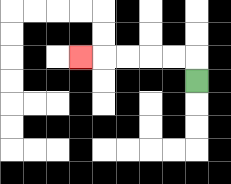{'start': '[8, 3]', 'end': '[3, 2]', 'path_directions': 'U,L,L,L,L,L', 'path_coordinates': '[[8, 3], [8, 2], [7, 2], [6, 2], [5, 2], [4, 2], [3, 2]]'}